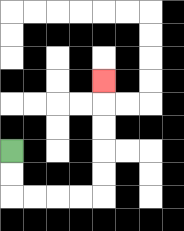{'start': '[0, 6]', 'end': '[4, 3]', 'path_directions': 'D,D,R,R,R,R,U,U,U,U,U', 'path_coordinates': '[[0, 6], [0, 7], [0, 8], [1, 8], [2, 8], [3, 8], [4, 8], [4, 7], [4, 6], [4, 5], [4, 4], [4, 3]]'}